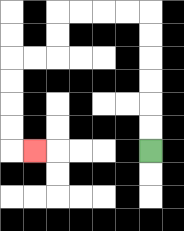{'start': '[6, 6]', 'end': '[1, 6]', 'path_directions': 'U,U,U,U,U,U,L,L,L,L,D,D,L,L,D,D,D,D,R', 'path_coordinates': '[[6, 6], [6, 5], [6, 4], [6, 3], [6, 2], [6, 1], [6, 0], [5, 0], [4, 0], [3, 0], [2, 0], [2, 1], [2, 2], [1, 2], [0, 2], [0, 3], [0, 4], [0, 5], [0, 6], [1, 6]]'}